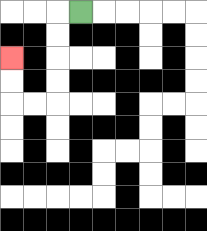{'start': '[3, 0]', 'end': '[0, 2]', 'path_directions': 'L,D,D,D,D,L,L,U,U', 'path_coordinates': '[[3, 0], [2, 0], [2, 1], [2, 2], [2, 3], [2, 4], [1, 4], [0, 4], [0, 3], [0, 2]]'}